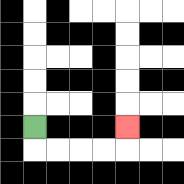{'start': '[1, 5]', 'end': '[5, 5]', 'path_directions': 'D,R,R,R,R,U', 'path_coordinates': '[[1, 5], [1, 6], [2, 6], [3, 6], [4, 6], [5, 6], [5, 5]]'}